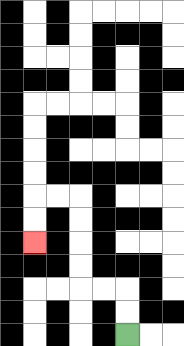{'start': '[5, 14]', 'end': '[1, 10]', 'path_directions': 'U,U,L,L,U,U,U,U,L,L,D,D', 'path_coordinates': '[[5, 14], [5, 13], [5, 12], [4, 12], [3, 12], [3, 11], [3, 10], [3, 9], [3, 8], [2, 8], [1, 8], [1, 9], [1, 10]]'}